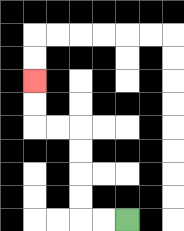{'start': '[5, 9]', 'end': '[1, 3]', 'path_directions': 'L,L,U,U,U,U,L,L,U,U', 'path_coordinates': '[[5, 9], [4, 9], [3, 9], [3, 8], [3, 7], [3, 6], [3, 5], [2, 5], [1, 5], [1, 4], [1, 3]]'}